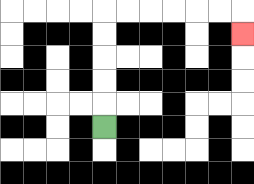{'start': '[4, 5]', 'end': '[10, 1]', 'path_directions': 'U,U,U,U,U,R,R,R,R,R,R,D', 'path_coordinates': '[[4, 5], [4, 4], [4, 3], [4, 2], [4, 1], [4, 0], [5, 0], [6, 0], [7, 0], [8, 0], [9, 0], [10, 0], [10, 1]]'}